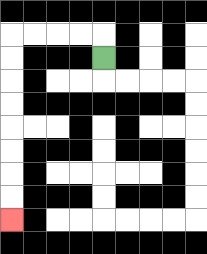{'start': '[4, 2]', 'end': '[0, 9]', 'path_directions': 'U,L,L,L,L,D,D,D,D,D,D,D,D', 'path_coordinates': '[[4, 2], [4, 1], [3, 1], [2, 1], [1, 1], [0, 1], [0, 2], [0, 3], [0, 4], [0, 5], [0, 6], [0, 7], [0, 8], [0, 9]]'}